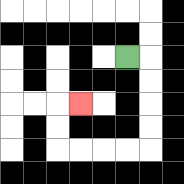{'start': '[5, 2]', 'end': '[3, 4]', 'path_directions': 'R,D,D,D,D,L,L,L,L,U,U,R', 'path_coordinates': '[[5, 2], [6, 2], [6, 3], [6, 4], [6, 5], [6, 6], [5, 6], [4, 6], [3, 6], [2, 6], [2, 5], [2, 4], [3, 4]]'}